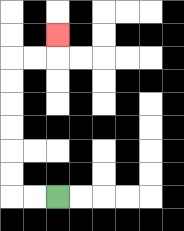{'start': '[2, 8]', 'end': '[2, 1]', 'path_directions': 'L,L,U,U,U,U,U,U,R,R,U', 'path_coordinates': '[[2, 8], [1, 8], [0, 8], [0, 7], [0, 6], [0, 5], [0, 4], [0, 3], [0, 2], [1, 2], [2, 2], [2, 1]]'}